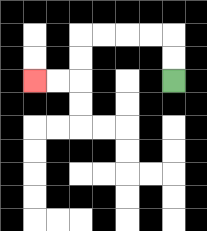{'start': '[7, 3]', 'end': '[1, 3]', 'path_directions': 'U,U,L,L,L,L,D,D,L,L', 'path_coordinates': '[[7, 3], [7, 2], [7, 1], [6, 1], [5, 1], [4, 1], [3, 1], [3, 2], [3, 3], [2, 3], [1, 3]]'}